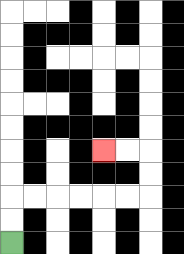{'start': '[0, 10]', 'end': '[4, 6]', 'path_directions': 'U,U,R,R,R,R,R,R,U,U,L,L', 'path_coordinates': '[[0, 10], [0, 9], [0, 8], [1, 8], [2, 8], [3, 8], [4, 8], [5, 8], [6, 8], [6, 7], [6, 6], [5, 6], [4, 6]]'}